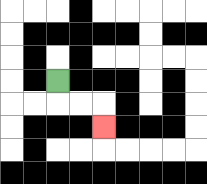{'start': '[2, 3]', 'end': '[4, 5]', 'path_directions': 'D,R,R,D', 'path_coordinates': '[[2, 3], [2, 4], [3, 4], [4, 4], [4, 5]]'}